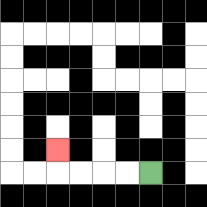{'start': '[6, 7]', 'end': '[2, 6]', 'path_directions': 'L,L,L,L,U', 'path_coordinates': '[[6, 7], [5, 7], [4, 7], [3, 7], [2, 7], [2, 6]]'}